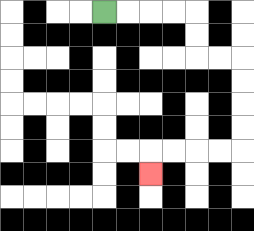{'start': '[4, 0]', 'end': '[6, 7]', 'path_directions': 'R,R,R,R,D,D,R,R,D,D,D,D,L,L,L,L,D', 'path_coordinates': '[[4, 0], [5, 0], [6, 0], [7, 0], [8, 0], [8, 1], [8, 2], [9, 2], [10, 2], [10, 3], [10, 4], [10, 5], [10, 6], [9, 6], [8, 6], [7, 6], [6, 6], [6, 7]]'}